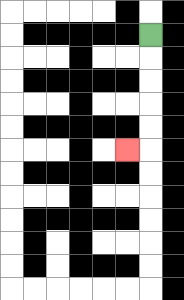{'start': '[6, 1]', 'end': '[5, 6]', 'path_directions': 'D,D,D,D,D,L', 'path_coordinates': '[[6, 1], [6, 2], [6, 3], [6, 4], [6, 5], [6, 6], [5, 6]]'}